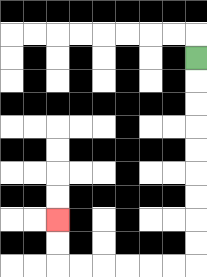{'start': '[8, 2]', 'end': '[2, 9]', 'path_directions': 'D,D,D,D,D,D,D,D,D,L,L,L,L,L,L,U,U', 'path_coordinates': '[[8, 2], [8, 3], [8, 4], [8, 5], [8, 6], [8, 7], [8, 8], [8, 9], [8, 10], [8, 11], [7, 11], [6, 11], [5, 11], [4, 11], [3, 11], [2, 11], [2, 10], [2, 9]]'}